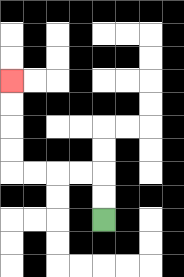{'start': '[4, 9]', 'end': '[0, 3]', 'path_directions': 'U,U,L,L,L,L,U,U,U,U', 'path_coordinates': '[[4, 9], [4, 8], [4, 7], [3, 7], [2, 7], [1, 7], [0, 7], [0, 6], [0, 5], [0, 4], [0, 3]]'}